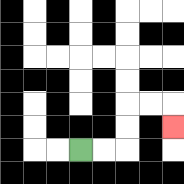{'start': '[3, 6]', 'end': '[7, 5]', 'path_directions': 'R,R,U,U,R,R,D', 'path_coordinates': '[[3, 6], [4, 6], [5, 6], [5, 5], [5, 4], [6, 4], [7, 4], [7, 5]]'}